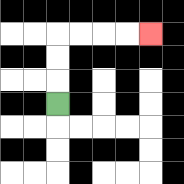{'start': '[2, 4]', 'end': '[6, 1]', 'path_directions': 'U,U,U,R,R,R,R', 'path_coordinates': '[[2, 4], [2, 3], [2, 2], [2, 1], [3, 1], [4, 1], [5, 1], [6, 1]]'}